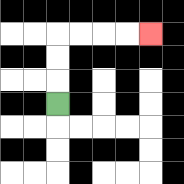{'start': '[2, 4]', 'end': '[6, 1]', 'path_directions': 'U,U,U,R,R,R,R', 'path_coordinates': '[[2, 4], [2, 3], [2, 2], [2, 1], [3, 1], [4, 1], [5, 1], [6, 1]]'}